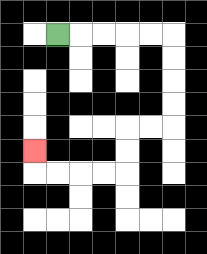{'start': '[2, 1]', 'end': '[1, 6]', 'path_directions': 'R,R,R,R,R,D,D,D,D,L,L,D,D,L,L,L,L,U', 'path_coordinates': '[[2, 1], [3, 1], [4, 1], [5, 1], [6, 1], [7, 1], [7, 2], [7, 3], [7, 4], [7, 5], [6, 5], [5, 5], [5, 6], [5, 7], [4, 7], [3, 7], [2, 7], [1, 7], [1, 6]]'}